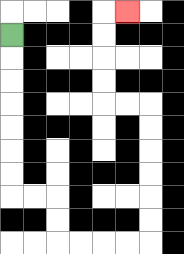{'start': '[0, 1]', 'end': '[5, 0]', 'path_directions': 'D,D,D,D,D,D,D,R,R,D,D,R,R,R,R,U,U,U,U,U,U,L,L,U,U,U,U,R', 'path_coordinates': '[[0, 1], [0, 2], [0, 3], [0, 4], [0, 5], [0, 6], [0, 7], [0, 8], [1, 8], [2, 8], [2, 9], [2, 10], [3, 10], [4, 10], [5, 10], [6, 10], [6, 9], [6, 8], [6, 7], [6, 6], [6, 5], [6, 4], [5, 4], [4, 4], [4, 3], [4, 2], [4, 1], [4, 0], [5, 0]]'}